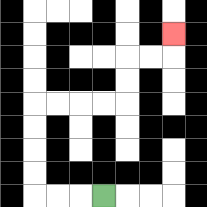{'start': '[4, 8]', 'end': '[7, 1]', 'path_directions': 'L,L,L,U,U,U,U,R,R,R,R,U,U,R,R,U', 'path_coordinates': '[[4, 8], [3, 8], [2, 8], [1, 8], [1, 7], [1, 6], [1, 5], [1, 4], [2, 4], [3, 4], [4, 4], [5, 4], [5, 3], [5, 2], [6, 2], [7, 2], [7, 1]]'}